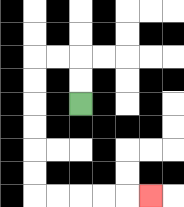{'start': '[3, 4]', 'end': '[6, 8]', 'path_directions': 'U,U,L,L,D,D,D,D,D,D,R,R,R,R,R', 'path_coordinates': '[[3, 4], [3, 3], [3, 2], [2, 2], [1, 2], [1, 3], [1, 4], [1, 5], [1, 6], [1, 7], [1, 8], [2, 8], [3, 8], [4, 8], [5, 8], [6, 8]]'}